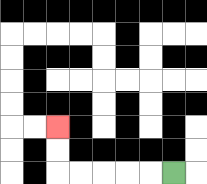{'start': '[7, 7]', 'end': '[2, 5]', 'path_directions': 'L,L,L,L,L,U,U', 'path_coordinates': '[[7, 7], [6, 7], [5, 7], [4, 7], [3, 7], [2, 7], [2, 6], [2, 5]]'}